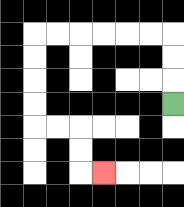{'start': '[7, 4]', 'end': '[4, 7]', 'path_directions': 'U,U,U,L,L,L,L,L,L,D,D,D,D,R,R,D,D,R', 'path_coordinates': '[[7, 4], [7, 3], [7, 2], [7, 1], [6, 1], [5, 1], [4, 1], [3, 1], [2, 1], [1, 1], [1, 2], [1, 3], [1, 4], [1, 5], [2, 5], [3, 5], [3, 6], [3, 7], [4, 7]]'}